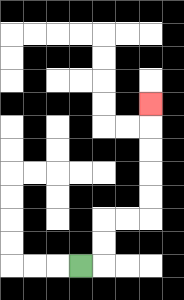{'start': '[3, 11]', 'end': '[6, 4]', 'path_directions': 'R,U,U,R,R,U,U,U,U,U', 'path_coordinates': '[[3, 11], [4, 11], [4, 10], [4, 9], [5, 9], [6, 9], [6, 8], [6, 7], [6, 6], [6, 5], [6, 4]]'}